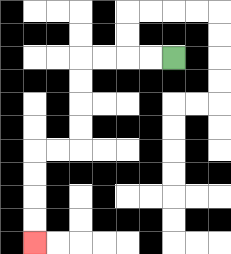{'start': '[7, 2]', 'end': '[1, 10]', 'path_directions': 'L,L,L,L,D,D,D,D,L,L,D,D,D,D', 'path_coordinates': '[[7, 2], [6, 2], [5, 2], [4, 2], [3, 2], [3, 3], [3, 4], [3, 5], [3, 6], [2, 6], [1, 6], [1, 7], [1, 8], [1, 9], [1, 10]]'}